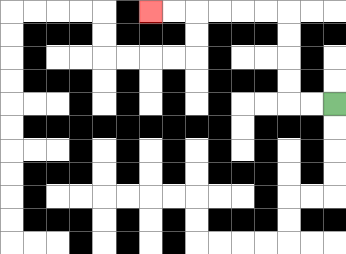{'start': '[14, 4]', 'end': '[6, 0]', 'path_directions': 'L,L,U,U,U,U,L,L,L,L,L,L', 'path_coordinates': '[[14, 4], [13, 4], [12, 4], [12, 3], [12, 2], [12, 1], [12, 0], [11, 0], [10, 0], [9, 0], [8, 0], [7, 0], [6, 0]]'}